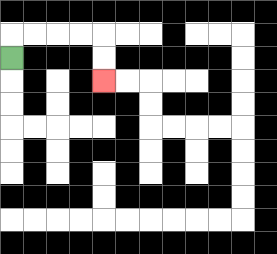{'start': '[0, 2]', 'end': '[4, 3]', 'path_directions': 'U,R,R,R,R,D,D', 'path_coordinates': '[[0, 2], [0, 1], [1, 1], [2, 1], [3, 1], [4, 1], [4, 2], [4, 3]]'}